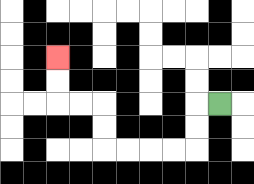{'start': '[9, 4]', 'end': '[2, 2]', 'path_directions': 'L,D,D,L,L,L,L,U,U,L,L,U,U', 'path_coordinates': '[[9, 4], [8, 4], [8, 5], [8, 6], [7, 6], [6, 6], [5, 6], [4, 6], [4, 5], [4, 4], [3, 4], [2, 4], [2, 3], [2, 2]]'}